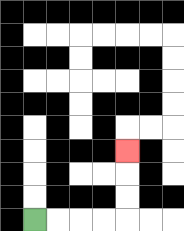{'start': '[1, 9]', 'end': '[5, 6]', 'path_directions': 'R,R,R,R,U,U,U', 'path_coordinates': '[[1, 9], [2, 9], [3, 9], [4, 9], [5, 9], [5, 8], [5, 7], [5, 6]]'}